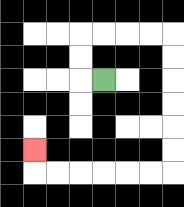{'start': '[4, 3]', 'end': '[1, 6]', 'path_directions': 'L,U,U,R,R,R,R,D,D,D,D,D,D,L,L,L,L,L,L,U', 'path_coordinates': '[[4, 3], [3, 3], [3, 2], [3, 1], [4, 1], [5, 1], [6, 1], [7, 1], [7, 2], [7, 3], [7, 4], [7, 5], [7, 6], [7, 7], [6, 7], [5, 7], [4, 7], [3, 7], [2, 7], [1, 7], [1, 6]]'}